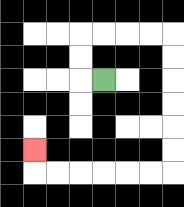{'start': '[4, 3]', 'end': '[1, 6]', 'path_directions': 'L,U,U,R,R,R,R,D,D,D,D,D,D,L,L,L,L,L,L,U', 'path_coordinates': '[[4, 3], [3, 3], [3, 2], [3, 1], [4, 1], [5, 1], [6, 1], [7, 1], [7, 2], [7, 3], [7, 4], [7, 5], [7, 6], [7, 7], [6, 7], [5, 7], [4, 7], [3, 7], [2, 7], [1, 7], [1, 6]]'}